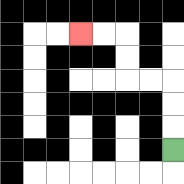{'start': '[7, 6]', 'end': '[3, 1]', 'path_directions': 'U,U,U,L,L,U,U,L,L', 'path_coordinates': '[[7, 6], [7, 5], [7, 4], [7, 3], [6, 3], [5, 3], [5, 2], [5, 1], [4, 1], [3, 1]]'}